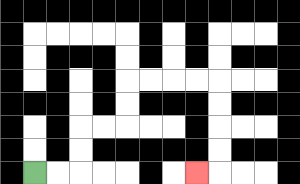{'start': '[1, 7]', 'end': '[8, 7]', 'path_directions': 'R,R,U,U,R,R,U,U,R,R,R,R,D,D,D,D,L', 'path_coordinates': '[[1, 7], [2, 7], [3, 7], [3, 6], [3, 5], [4, 5], [5, 5], [5, 4], [5, 3], [6, 3], [7, 3], [8, 3], [9, 3], [9, 4], [9, 5], [9, 6], [9, 7], [8, 7]]'}